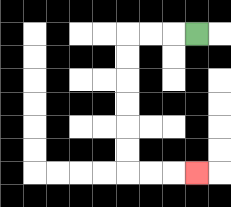{'start': '[8, 1]', 'end': '[8, 7]', 'path_directions': 'L,L,L,D,D,D,D,D,D,R,R,R', 'path_coordinates': '[[8, 1], [7, 1], [6, 1], [5, 1], [5, 2], [5, 3], [5, 4], [5, 5], [5, 6], [5, 7], [6, 7], [7, 7], [8, 7]]'}